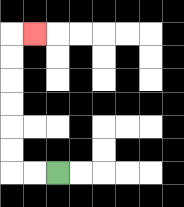{'start': '[2, 7]', 'end': '[1, 1]', 'path_directions': 'L,L,U,U,U,U,U,U,R', 'path_coordinates': '[[2, 7], [1, 7], [0, 7], [0, 6], [0, 5], [0, 4], [0, 3], [0, 2], [0, 1], [1, 1]]'}